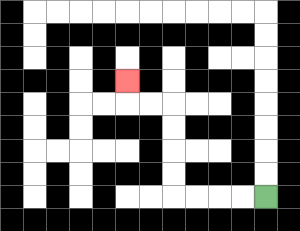{'start': '[11, 8]', 'end': '[5, 3]', 'path_directions': 'L,L,L,L,U,U,U,U,L,L,U', 'path_coordinates': '[[11, 8], [10, 8], [9, 8], [8, 8], [7, 8], [7, 7], [7, 6], [7, 5], [7, 4], [6, 4], [5, 4], [5, 3]]'}